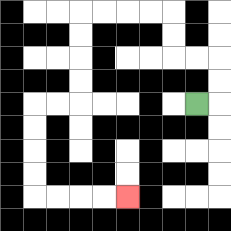{'start': '[8, 4]', 'end': '[5, 8]', 'path_directions': 'R,U,U,L,L,U,U,L,L,L,L,D,D,D,D,L,L,D,D,D,D,R,R,R,R', 'path_coordinates': '[[8, 4], [9, 4], [9, 3], [9, 2], [8, 2], [7, 2], [7, 1], [7, 0], [6, 0], [5, 0], [4, 0], [3, 0], [3, 1], [3, 2], [3, 3], [3, 4], [2, 4], [1, 4], [1, 5], [1, 6], [1, 7], [1, 8], [2, 8], [3, 8], [4, 8], [5, 8]]'}